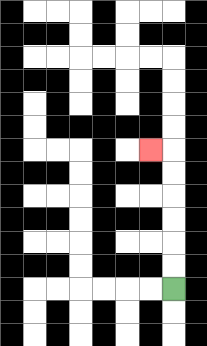{'start': '[7, 12]', 'end': '[6, 6]', 'path_directions': 'U,U,U,U,U,U,L', 'path_coordinates': '[[7, 12], [7, 11], [7, 10], [7, 9], [7, 8], [7, 7], [7, 6], [6, 6]]'}